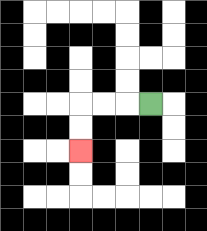{'start': '[6, 4]', 'end': '[3, 6]', 'path_directions': 'L,L,L,D,D', 'path_coordinates': '[[6, 4], [5, 4], [4, 4], [3, 4], [3, 5], [3, 6]]'}